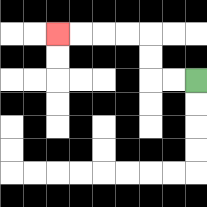{'start': '[8, 3]', 'end': '[2, 1]', 'path_directions': 'L,L,U,U,L,L,L,L', 'path_coordinates': '[[8, 3], [7, 3], [6, 3], [6, 2], [6, 1], [5, 1], [4, 1], [3, 1], [2, 1]]'}